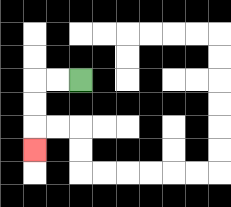{'start': '[3, 3]', 'end': '[1, 6]', 'path_directions': 'L,L,D,D,D', 'path_coordinates': '[[3, 3], [2, 3], [1, 3], [1, 4], [1, 5], [1, 6]]'}